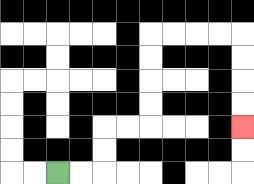{'start': '[2, 7]', 'end': '[10, 5]', 'path_directions': 'R,R,U,U,R,R,U,U,U,U,R,R,R,R,D,D,D,D', 'path_coordinates': '[[2, 7], [3, 7], [4, 7], [4, 6], [4, 5], [5, 5], [6, 5], [6, 4], [6, 3], [6, 2], [6, 1], [7, 1], [8, 1], [9, 1], [10, 1], [10, 2], [10, 3], [10, 4], [10, 5]]'}